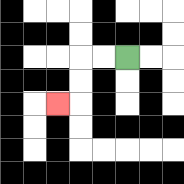{'start': '[5, 2]', 'end': '[2, 4]', 'path_directions': 'L,L,D,D,L', 'path_coordinates': '[[5, 2], [4, 2], [3, 2], [3, 3], [3, 4], [2, 4]]'}